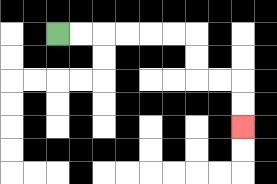{'start': '[2, 1]', 'end': '[10, 5]', 'path_directions': 'R,R,R,R,R,R,D,D,R,R,D,D', 'path_coordinates': '[[2, 1], [3, 1], [4, 1], [5, 1], [6, 1], [7, 1], [8, 1], [8, 2], [8, 3], [9, 3], [10, 3], [10, 4], [10, 5]]'}